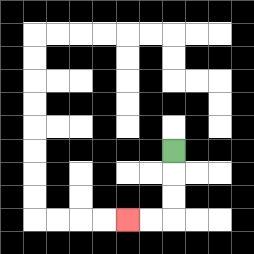{'start': '[7, 6]', 'end': '[5, 9]', 'path_directions': 'D,D,D,L,L', 'path_coordinates': '[[7, 6], [7, 7], [7, 8], [7, 9], [6, 9], [5, 9]]'}